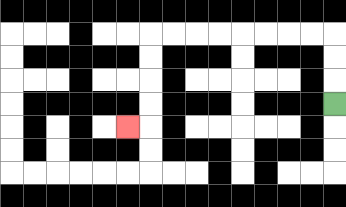{'start': '[14, 4]', 'end': '[5, 5]', 'path_directions': 'U,U,U,L,L,L,L,L,L,L,L,D,D,D,D,L', 'path_coordinates': '[[14, 4], [14, 3], [14, 2], [14, 1], [13, 1], [12, 1], [11, 1], [10, 1], [9, 1], [8, 1], [7, 1], [6, 1], [6, 2], [6, 3], [6, 4], [6, 5], [5, 5]]'}